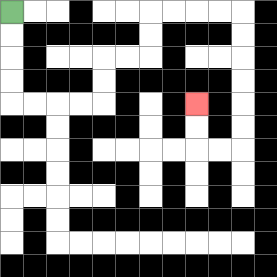{'start': '[0, 0]', 'end': '[8, 4]', 'path_directions': 'D,D,D,D,R,R,R,R,U,U,R,R,U,U,R,R,R,R,D,D,D,D,D,D,L,L,U,U', 'path_coordinates': '[[0, 0], [0, 1], [0, 2], [0, 3], [0, 4], [1, 4], [2, 4], [3, 4], [4, 4], [4, 3], [4, 2], [5, 2], [6, 2], [6, 1], [6, 0], [7, 0], [8, 0], [9, 0], [10, 0], [10, 1], [10, 2], [10, 3], [10, 4], [10, 5], [10, 6], [9, 6], [8, 6], [8, 5], [8, 4]]'}